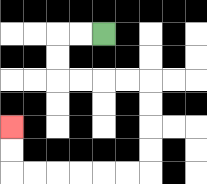{'start': '[4, 1]', 'end': '[0, 5]', 'path_directions': 'L,L,D,D,R,R,R,R,D,D,D,D,L,L,L,L,L,L,U,U', 'path_coordinates': '[[4, 1], [3, 1], [2, 1], [2, 2], [2, 3], [3, 3], [4, 3], [5, 3], [6, 3], [6, 4], [6, 5], [6, 6], [6, 7], [5, 7], [4, 7], [3, 7], [2, 7], [1, 7], [0, 7], [0, 6], [0, 5]]'}